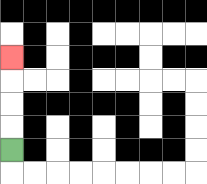{'start': '[0, 6]', 'end': '[0, 2]', 'path_directions': 'U,U,U,U', 'path_coordinates': '[[0, 6], [0, 5], [0, 4], [0, 3], [0, 2]]'}